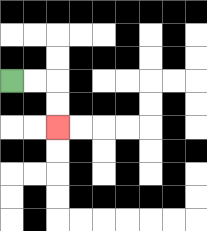{'start': '[0, 3]', 'end': '[2, 5]', 'path_directions': 'R,R,D,D', 'path_coordinates': '[[0, 3], [1, 3], [2, 3], [2, 4], [2, 5]]'}